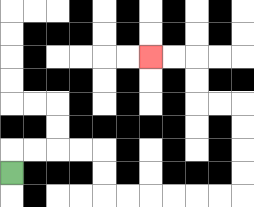{'start': '[0, 7]', 'end': '[6, 2]', 'path_directions': 'U,R,R,R,R,D,D,R,R,R,R,R,R,U,U,U,U,L,L,U,U,L,L', 'path_coordinates': '[[0, 7], [0, 6], [1, 6], [2, 6], [3, 6], [4, 6], [4, 7], [4, 8], [5, 8], [6, 8], [7, 8], [8, 8], [9, 8], [10, 8], [10, 7], [10, 6], [10, 5], [10, 4], [9, 4], [8, 4], [8, 3], [8, 2], [7, 2], [6, 2]]'}